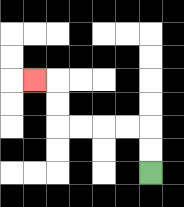{'start': '[6, 7]', 'end': '[1, 3]', 'path_directions': 'U,U,L,L,L,L,U,U,L', 'path_coordinates': '[[6, 7], [6, 6], [6, 5], [5, 5], [4, 5], [3, 5], [2, 5], [2, 4], [2, 3], [1, 3]]'}